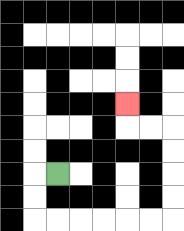{'start': '[2, 7]', 'end': '[5, 4]', 'path_directions': 'L,D,D,R,R,R,R,R,R,U,U,U,U,L,L,U', 'path_coordinates': '[[2, 7], [1, 7], [1, 8], [1, 9], [2, 9], [3, 9], [4, 9], [5, 9], [6, 9], [7, 9], [7, 8], [7, 7], [7, 6], [7, 5], [6, 5], [5, 5], [5, 4]]'}